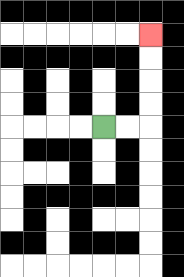{'start': '[4, 5]', 'end': '[6, 1]', 'path_directions': 'R,R,U,U,U,U', 'path_coordinates': '[[4, 5], [5, 5], [6, 5], [6, 4], [6, 3], [6, 2], [6, 1]]'}